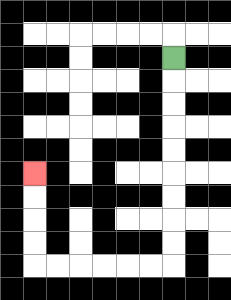{'start': '[7, 2]', 'end': '[1, 7]', 'path_directions': 'D,D,D,D,D,D,D,D,D,L,L,L,L,L,L,U,U,U,U', 'path_coordinates': '[[7, 2], [7, 3], [7, 4], [7, 5], [7, 6], [7, 7], [7, 8], [7, 9], [7, 10], [7, 11], [6, 11], [5, 11], [4, 11], [3, 11], [2, 11], [1, 11], [1, 10], [1, 9], [1, 8], [1, 7]]'}